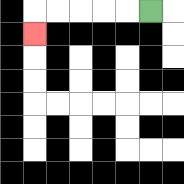{'start': '[6, 0]', 'end': '[1, 1]', 'path_directions': 'L,L,L,L,L,D', 'path_coordinates': '[[6, 0], [5, 0], [4, 0], [3, 0], [2, 0], [1, 0], [1, 1]]'}